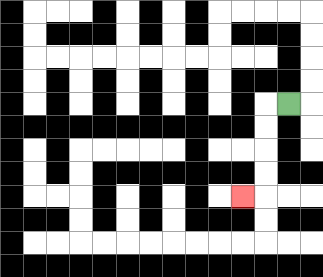{'start': '[12, 4]', 'end': '[10, 8]', 'path_directions': 'L,D,D,D,D,L', 'path_coordinates': '[[12, 4], [11, 4], [11, 5], [11, 6], [11, 7], [11, 8], [10, 8]]'}